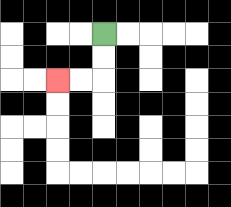{'start': '[4, 1]', 'end': '[2, 3]', 'path_directions': 'D,D,L,L', 'path_coordinates': '[[4, 1], [4, 2], [4, 3], [3, 3], [2, 3]]'}